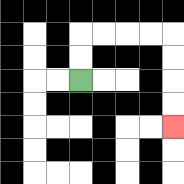{'start': '[3, 3]', 'end': '[7, 5]', 'path_directions': 'U,U,R,R,R,R,D,D,D,D', 'path_coordinates': '[[3, 3], [3, 2], [3, 1], [4, 1], [5, 1], [6, 1], [7, 1], [7, 2], [7, 3], [7, 4], [7, 5]]'}